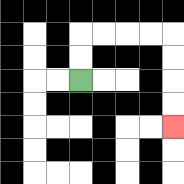{'start': '[3, 3]', 'end': '[7, 5]', 'path_directions': 'U,U,R,R,R,R,D,D,D,D', 'path_coordinates': '[[3, 3], [3, 2], [3, 1], [4, 1], [5, 1], [6, 1], [7, 1], [7, 2], [7, 3], [7, 4], [7, 5]]'}